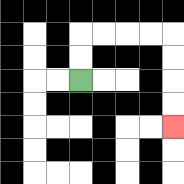{'start': '[3, 3]', 'end': '[7, 5]', 'path_directions': 'U,U,R,R,R,R,D,D,D,D', 'path_coordinates': '[[3, 3], [3, 2], [3, 1], [4, 1], [5, 1], [6, 1], [7, 1], [7, 2], [7, 3], [7, 4], [7, 5]]'}